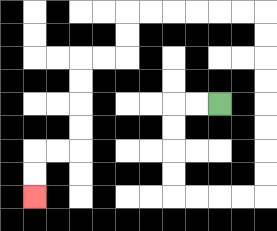{'start': '[9, 4]', 'end': '[1, 8]', 'path_directions': 'L,L,D,D,D,D,R,R,R,R,U,U,U,U,U,U,U,U,L,L,L,L,L,L,D,D,L,L,D,D,D,D,L,L,D,D', 'path_coordinates': '[[9, 4], [8, 4], [7, 4], [7, 5], [7, 6], [7, 7], [7, 8], [8, 8], [9, 8], [10, 8], [11, 8], [11, 7], [11, 6], [11, 5], [11, 4], [11, 3], [11, 2], [11, 1], [11, 0], [10, 0], [9, 0], [8, 0], [7, 0], [6, 0], [5, 0], [5, 1], [5, 2], [4, 2], [3, 2], [3, 3], [3, 4], [3, 5], [3, 6], [2, 6], [1, 6], [1, 7], [1, 8]]'}